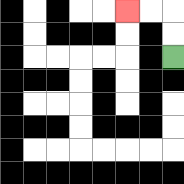{'start': '[7, 2]', 'end': '[5, 0]', 'path_directions': 'U,U,L,L', 'path_coordinates': '[[7, 2], [7, 1], [7, 0], [6, 0], [5, 0]]'}